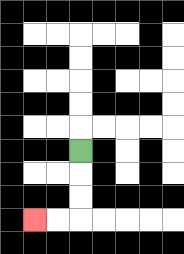{'start': '[3, 6]', 'end': '[1, 9]', 'path_directions': 'D,D,D,L,L', 'path_coordinates': '[[3, 6], [3, 7], [3, 8], [3, 9], [2, 9], [1, 9]]'}